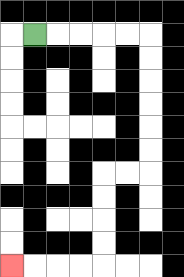{'start': '[1, 1]', 'end': '[0, 11]', 'path_directions': 'R,R,R,R,R,D,D,D,D,D,D,L,L,D,D,D,D,L,L,L,L', 'path_coordinates': '[[1, 1], [2, 1], [3, 1], [4, 1], [5, 1], [6, 1], [6, 2], [6, 3], [6, 4], [6, 5], [6, 6], [6, 7], [5, 7], [4, 7], [4, 8], [4, 9], [4, 10], [4, 11], [3, 11], [2, 11], [1, 11], [0, 11]]'}